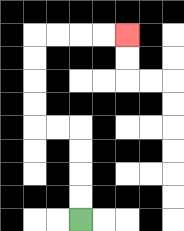{'start': '[3, 9]', 'end': '[5, 1]', 'path_directions': 'U,U,U,U,L,L,U,U,U,U,R,R,R,R', 'path_coordinates': '[[3, 9], [3, 8], [3, 7], [3, 6], [3, 5], [2, 5], [1, 5], [1, 4], [1, 3], [1, 2], [1, 1], [2, 1], [3, 1], [4, 1], [5, 1]]'}